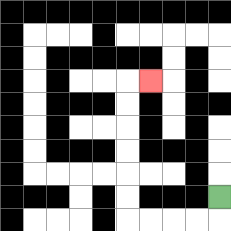{'start': '[9, 8]', 'end': '[6, 3]', 'path_directions': 'D,L,L,L,L,U,U,U,U,U,U,R', 'path_coordinates': '[[9, 8], [9, 9], [8, 9], [7, 9], [6, 9], [5, 9], [5, 8], [5, 7], [5, 6], [5, 5], [5, 4], [5, 3], [6, 3]]'}